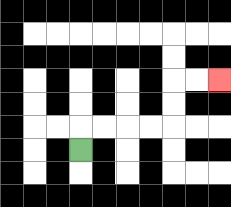{'start': '[3, 6]', 'end': '[9, 3]', 'path_directions': 'U,R,R,R,R,U,U,R,R', 'path_coordinates': '[[3, 6], [3, 5], [4, 5], [5, 5], [6, 5], [7, 5], [7, 4], [7, 3], [8, 3], [9, 3]]'}